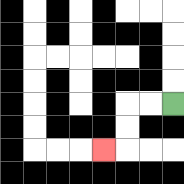{'start': '[7, 4]', 'end': '[4, 6]', 'path_directions': 'L,L,D,D,L', 'path_coordinates': '[[7, 4], [6, 4], [5, 4], [5, 5], [5, 6], [4, 6]]'}